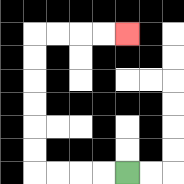{'start': '[5, 7]', 'end': '[5, 1]', 'path_directions': 'L,L,L,L,U,U,U,U,U,U,R,R,R,R', 'path_coordinates': '[[5, 7], [4, 7], [3, 7], [2, 7], [1, 7], [1, 6], [1, 5], [1, 4], [1, 3], [1, 2], [1, 1], [2, 1], [3, 1], [4, 1], [5, 1]]'}